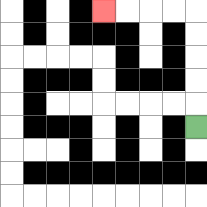{'start': '[8, 5]', 'end': '[4, 0]', 'path_directions': 'U,U,U,U,U,L,L,L,L', 'path_coordinates': '[[8, 5], [8, 4], [8, 3], [8, 2], [8, 1], [8, 0], [7, 0], [6, 0], [5, 0], [4, 0]]'}